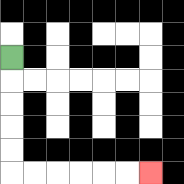{'start': '[0, 2]', 'end': '[6, 7]', 'path_directions': 'D,D,D,D,D,R,R,R,R,R,R', 'path_coordinates': '[[0, 2], [0, 3], [0, 4], [0, 5], [0, 6], [0, 7], [1, 7], [2, 7], [3, 7], [4, 7], [5, 7], [6, 7]]'}